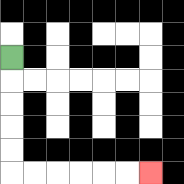{'start': '[0, 2]', 'end': '[6, 7]', 'path_directions': 'D,D,D,D,D,R,R,R,R,R,R', 'path_coordinates': '[[0, 2], [0, 3], [0, 4], [0, 5], [0, 6], [0, 7], [1, 7], [2, 7], [3, 7], [4, 7], [5, 7], [6, 7]]'}